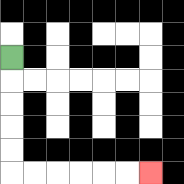{'start': '[0, 2]', 'end': '[6, 7]', 'path_directions': 'D,D,D,D,D,R,R,R,R,R,R', 'path_coordinates': '[[0, 2], [0, 3], [0, 4], [0, 5], [0, 6], [0, 7], [1, 7], [2, 7], [3, 7], [4, 7], [5, 7], [6, 7]]'}